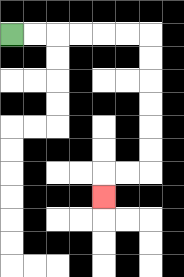{'start': '[0, 1]', 'end': '[4, 8]', 'path_directions': 'R,R,R,R,R,R,D,D,D,D,D,D,L,L,D', 'path_coordinates': '[[0, 1], [1, 1], [2, 1], [3, 1], [4, 1], [5, 1], [6, 1], [6, 2], [6, 3], [6, 4], [6, 5], [6, 6], [6, 7], [5, 7], [4, 7], [4, 8]]'}